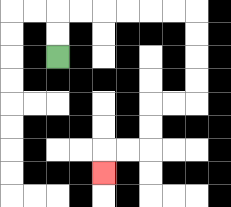{'start': '[2, 2]', 'end': '[4, 7]', 'path_directions': 'U,U,R,R,R,R,R,R,D,D,D,D,L,L,D,D,L,L,D', 'path_coordinates': '[[2, 2], [2, 1], [2, 0], [3, 0], [4, 0], [5, 0], [6, 0], [7, 0], [8, 0], [8, 1], [8, 2], [8, 3], [8, 4], [7, 4], [6, 4], [6, 5], [6, 6], [5, 6], [4, 6], [4, 7]]'}